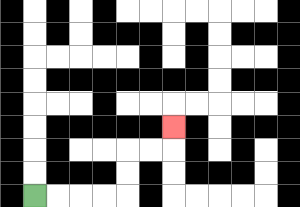{'start': '[1, 8]', 'end': '[7, 5]', 'path_directions': 'R,R,R,R,U,U,R,R,U', 'path_coordinates': '[[1, 8], [2, 8], [3, 8], [4, 8], [5, 8], [5, 7], [5, 6], [6, 6], [7, 6], [7, 5]]'}